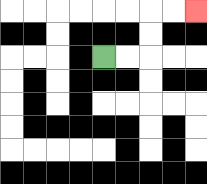{'start': '[4, 2]', 'end': '[8, 0]', 'path_directions': 'R,R,U,U,R,R', 'path_coordinates': '[[4, 2], [5, 2], [6, 2], [6, 1], [6, 0], [7, 0], [8, 0]]'}